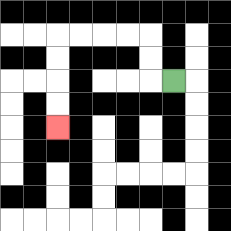{'start': '[7, 3]', 'end': '[2, 5]', 'path_directions': 'L,U,U,L,L,L,L,D,D,D,D', 'path_coordinates': '[[7, 3], [6, 3], [6, 2], [6, 1], [5, 1], [4, 1], [3, 1], [2, 1], [2, 2], [2, 3], [2, 4], [2, 5]]'}